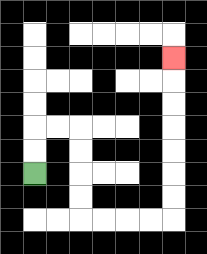{'start': '[1, 7]', 'end': '[7, 2]', 'path_directions': 'U,U,R,R,D,D,D,D,R,R,R,R,U,U,U,U,U,U,U', 'path_coordinates': '[[1, 7], [1, 6], [1, 5], [2, 5], [3, 5], [3, 6], [3, 7], [3, 8], [3, 9], [4, 9], [5, 9], [6, 9], [7, 9], [7, 8], [7, 7], [7, 6], [7, 5], [7, 4], [7, 3], [7, 2]]'}